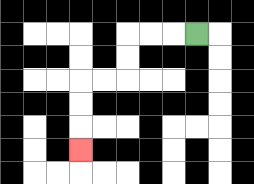{'start': '[8, 1]', 'end': '[3, 6]', 'path_directions': 'L,L,L,D,D,L,L,D,D,D', 'path_coordinates': '[[8, 1], [7, 1], [6, 1], [5, 1], [5, 2], [5, 3], [4, 3], [3, 3], [3, 4], [3, 5], [3, 6]]'}